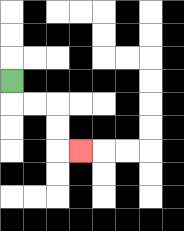{'start': '[0, 3]', 'end': '[3, 6]', 'path_directions': 'D,R,R,D,D,R', 'path_coordinates': '[[0, 3], [0, 4], [1, 4], [2, 4], [2, 5], [2, 6], [3, 6]]'}